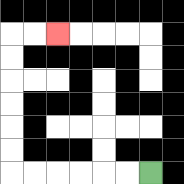{'start': '[6, 7]', 'end': '[2, 1]', 'path_directions': 'L,L,L,L,L,L,U,U,U,U,U,U,R,R', 'path_coordinates': '[[6, 7], [5, 7], [4, 7], [3, 7], [2, 7], [1, 7], [0, 7], [0, 6], [0, 5], [0, 4], [0, 3], [0, 2], [0, 1], [1, 1], [2, 1]]'}